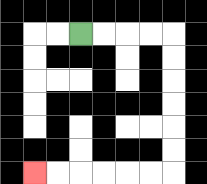{'start': '[3, 1]', 'end': '[1, 7]', 'path_directions': 'R,R,R,R,D,D,D,D,D,D,L,L,L,L,L,L', 'path_coordinates': '[[3, 1], [4, 1], [5, 1], [6, 1], [7, 1], [7, 2], [7, 3], [7, 4], [7, 5], [7, 6], [7, 7], [6, 7], [5, 7], [4, 7], [3, 7], [2, 7], [1, 7]]'}